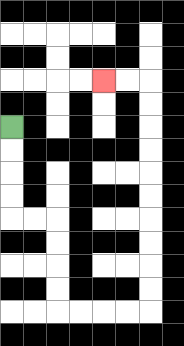{'start': '[0, 5]', 'end': '[4, 3]', 'path_directions': 'D,D,D,D,R,R,D,D,D,D,R,R,R,R,U,U,U,U,U,U,U,U,U,U,L,L', 'path_coordinates': '[[0, 5], [0, 6], [0, 7], [0, 8], [0, 9], [1, 9], [2, 9], [2, 10], [2, 11], [2, 12], [2, 13], [3, 13], [4, 13], [5, 13], [6, 13], [6, 12], [6, 11], [6, 10], [6, 9], [6, 8], [6, 7], [6, 6], [6, 5], [6, 4], [6, 3], [5, 3], [4, 3]]'}